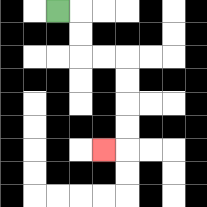{'start': '[2, 0]', 'end': '[4, 6]', 'path_directions': 'R,D,D,R,R,D,D,D,D,L', 'path_coordinates': '[[2, 0], [3, 0], [3, 1], [3, 2], [4, 2], [5, 2], [5, 3], [5, 4], [5, 5], [5, 6], [4, 6]]'}